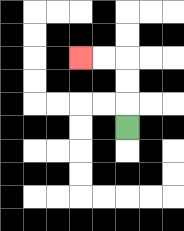{'start': '[5, 5]', 'end': '[3, 2]', 'path_directions': 'U,U,U,L,L', 'path_coordinates': '[[5, 5], [5, 4], [5, 3], [5, 2], [4, 2], [3, 2]]'}